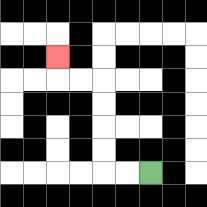{'start': '[6, 7]', 'end': '[2, 2]', 'path_directions': 'L,L,U,U,U,U,L,L,U', 'path_coordinates': '[[6, 7], [5, 7], [4, 7], [4, 6], [4, 5], [4, 4], [4, 3], [3, 3], [2, 3], [2, 2]]'}